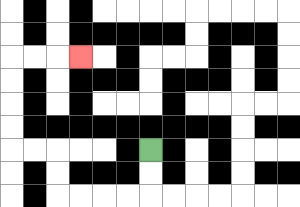{'start': '[6, 6]', 'end': '[3, 2]', 'path_directions': 'D,D,L,L,L,L,U,U,L,L,U,U,U,U,R,R,R', 'path_coordinates': '[[6, 6], [6, 7], [6, 8], [5, 8], [4, 8], [3, 8], [2, 8], [2, 7], [2, 6], [1, 6], [0, 6], [0, 5], [0, 4], [0, 3], [0, 2], [1, 2], [2, 2], [3, 2]]'}